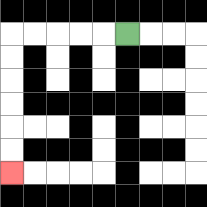{'start': '[5, 1]', 'end': '[0, 7]', 'path_directions': 'L,L,L,L,L,D,D,D,D,D,D', 'path_coordinates': '[[5, 1], [4, 1], [3, 1], [2, 1], [1, 1], [0, 1], [0, 2], [0, 3], [0, 4], [0, 5], [0, 6], [0, 7]]'}